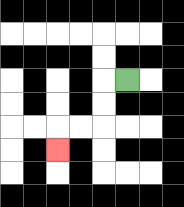{'start': '[5, 3]', 'end': '[2, 6]', 'path_directions': 'L,D,D,L,L,D', 'path_coordinates': '[[5, 3], [4, 3], [4, 4], [4, 5], [3, 5], [2, 5], [2, 6]]'}